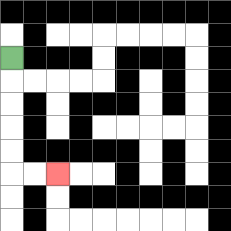{'start': '[0, 2]', 'end': '[2, 7]', 'path_directions': 'D,D,D,D,D,R,R', 'path_coordinates': '[[0, 2], [0, 3], [0, 4], [0, 5], [0, 6], [0, 7], [1, 7], [2, 7]]'}